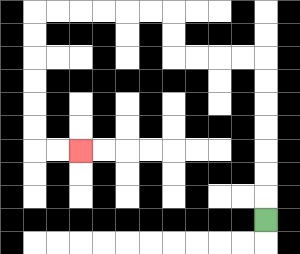{'start': '[11, 9]', 'end': '[3, 6]', 'path_directions': 'U,U,U,U,U,U,U,L,L,L,L,U,U,L,L,L,L,L,L,D,D,D,D,D,D,R,R', 'path_coordinates': '[[11, 9], [11, 8], [11, 7], [11, 6], [11, 5], [11, 4], [11, 3], [11, 2], [10, 2], [9, 2], [8, 2], [7, 2], [7, 1], [7, 0], [6, 0], [5, 0], [4, 0], [3, 0], [2, 0], [1, 0], [1, 1], [1, 2], [1, 3], [1, 4], [1, 5], [1, 6], [2, 6], [3, 6]]'}